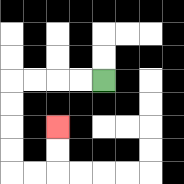{'start': '[4, 3]', 'end': '[2, 5]', 'path_directions': 'L,L,L,L,D,D,D,D,R,R,U,U', 'path_coordinates': '[[4, 3], [3, 3], [2, 3], [1, 3], [0, 3], [0, 4], [0, 5], [0, 6], [0, 7], [1, 7], [2, 7], [2, 6], [2, 5]]'}